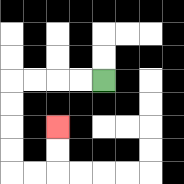{'start': '[4, 3]', 'end': '[2, 5]', 'path_directions': 'L,L,L,L,D,D,D,D,R,R,U,U', 'path_coordinates': '[[4, 3], [3, 3], [2, 3], [1, 3], [0, 3], [0, 4], [0, 5], [0, 6], [0, 7], [1, 7], [2, 7], [2, 6], [2, 5]]'}